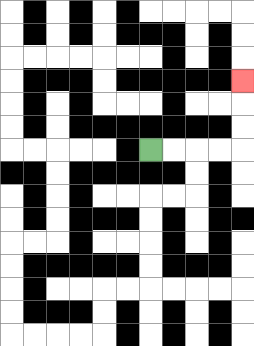{'start': '[6, 6]', 'end': '[10, 3]', 'path_directions': 'R,R,R,R,U,U,U', 'path_coordinates': '[[6, 6], [7, 6], [8, 6], [9, 6], [10, 6], [10, 5], [10, 4], [10, 3]]'}